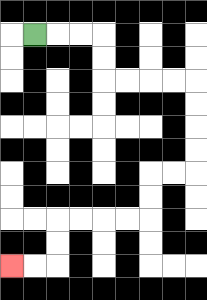{'start': '[1, 1]', 'end': '[0, 11]', 'path_directions': 'R,R,R,D,D,R,R,R,R,D,D,D,D,L,L,D,D,L,L,L,L,D,D,L,L', 'path_coordinates': '[[1, 1], [2, 1], [3, 1], [4, 1], [4, 2], [4, 3], [5, 3], [6, 3], [7, 3], [8, 3], [8, 4], [8, 5], [8, 6], [8, 7], [7, 7], [6, 7], [6, 8], [6, 9], [5, 9], [4, 9], [3, 9], [2, 9], [2, 10], [2, 11], [1, 11], [0, 11]]'}